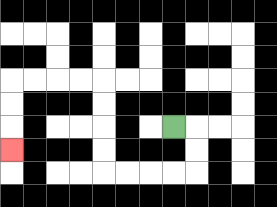{'start': '[7, 5]', 'end': '[0, 6]', 'path_directions': 'R,D,D,L,L,L,L,U,U,U,U,L,L,L,L,D,D,D', 'path_coordinates': '[[7, 5], [8, 5], [8, 6], [8, 7], [7, 7], [6, 7], [5, 7], [4, 7], [4, 6], [4, 5], [4, 4], [4, 3], [3, 3], [2, 3], [1, 3], [0, 3], [0, 4], [0, 5], [0, 6]]'}